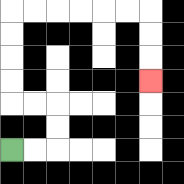{'start': '[0, 6]', 'end': '[6, 3]', 'path_directions': 'R,R,U,U,L,L,U,U,U,U,R,R,R,R,R,R,D,D,D', 'path_coordinates': '[[0, 6], [1, 6], [2, 6], [2, 5], [2, 4], [1, 4], [0, 4], [0, 3], [0, 2], [0, 1], [0, 0], [1, 0], [2, 0], [3, 0], [4, 0], [5, 0], [6, 0], [6, 1], [6, 2], [6, 3]]'}